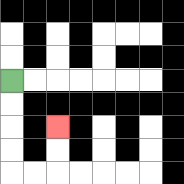{'start': '[0, 3]', 'end': '[2, 5]', 'path_directions': 'D,D,D,D,R,R,U,U', 'path_coordinates': '[[0, 3], [0, 4], [0, 5], [0, 6], [0, 7], [1, 7], [2, 7], [2, 6], [2, 5]]'}